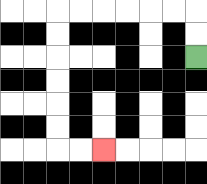{'start': '[8, 2]', 'end': '[4, 6]', 'path_directions': 'U,U,L,L,L,L,L,L,D,D,D,D,D,D,R,R', 'path_coordinates': '[[8, 2], [8, 1], [8, 0], [7, 0], [6, 0], [5, 0], [4, 0], [3, 0], [2, 0], [2, 1], [2, 2], [2, 3], [2, 4], [2, 5], [2, 6], [3, 6], [4, 6]]'}